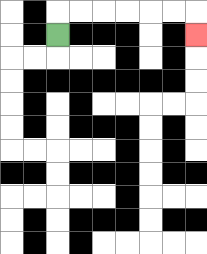{'start': '[2, 1]', 'end': '[8, 1]', 'path_directions': 'U,R,R,R,R,R,R,D', 'path_coordinates': '[[2, 1], [2, 0], [3, 0], [4, 0], [5, 0], [6, 0], [7, 0], [8, 0], [8, 1]]'}